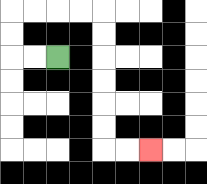{'start': '[2, 2]', 'end': '[6, 6]', 'path_directions': 'L,L,U,U,R,R,R,R,D,D,D,D,D,D,R,R', 'path_coordinates': '[[2, 2], [1, 2], [0, 2], [0, 1], [0, 0], [1, 0], [2, 0], [3, 0], [4, 0], [4, 1], [4, 2], [4, 3], [4, 4], [4, 5], [4, 6], [5, 6], [6, 6]]'}